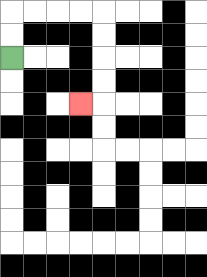{'start': '[0, 2]', 'end': '[3, 4]', 'path_directions': 'U,U,R,R,R,R,D,D,D,D,L', 'path_coordinates': '[[0, 2], [0, 1], [0, 0], [1, 0], [2, 0], [3, 0], [4, 0], [4, 1], [4, 2], [4, 3], [4, 4], [3, 4]]'}